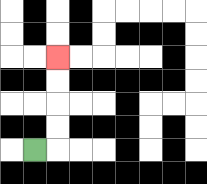{'start': '[1, 6]', 'end': '[2, 2]', 'path_directions': 'R,U,U,U,U', 'path_coordinates': '[[1, 6], [2, 6], [2, 5], [2, 4], [2, 3], [2, 2]]'}